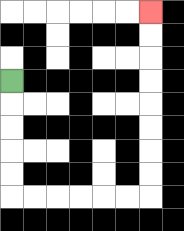{'start': '[0, 3]', 'end': '[6, 0]', 'path_directions': 'D,D,D,D,D,R,R,R,R,R,R,U,U,U,U,U,U,U,U', 'path_coordinates': '[[0, 3], [0, 4], [0, 5], [0, 6], [0, 7], [0, 8], [1, 8], [2, 8], [3, 8], [4, 8], [5, 8], [6, 8], [6, 7], [6, 6], [6, 5], [6, 4], [6, 3], [6, 2], [6, 1], [6, 0]]'}